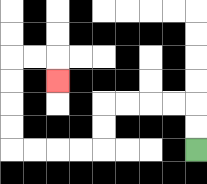{'start': '[8, 6]', 'end': '[2, 3]', 'path_directions': 'U,U,L,L,L,L,D,D,L,L,L,L,U,U,U,U,R,R,D', 'path_coordinates': '[[8, 6], [8, 5], [8, 4], [7, 4], [6, 4], [5, 4], [4, 4], [4, 5], [4, 6], [3, 6], [2, 6], [1, 6], [0, 6], [0, 5], [0, 4], [0, 3], [0, 2], [1, 2], [2, 2], [2, 3]]'}